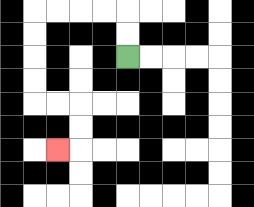{'start': '[5, 2]', 'end': '[2, 6]', 'path_directions': 'U,U,L,L,L,L,D,D,D,D,R,R,D,D,L', 'path_coordinates': '[[5, 2], [5, 1], [5, 0], [4, 0], [3, 0], [2, 0], [1, 0], [1, 1], [1, 2], [1, 3], [1, 4], [2, 4], [3, 4], [3, 5], [3, 6], [2, 6]]'}